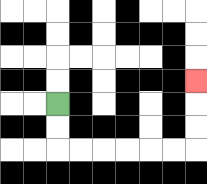{'start': '[2, 4]', 'end': '[8, 3]', 'path_directions': 'D,D,R,R,R,R,R,R,U,U,U', 'path_coordinates': '[[2, 4], [2, 5], [2, 6], [3, 6], [4, 6], [5, 6], [6, 6], [7, 6], [8, 6], [8, 5], [8, 4], [8, 3]]'}